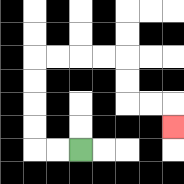{'start': '[3, 6]', 'end': '[7, 5]', 'path_directions': 'L,L,U,U,U,U,R,R,R,R,D,D,R,R,D', 'path_coordinates': '[[3, 6], [2, 6], [1, 6], [1, 5], [1, 4], [1, 3], [1, 2], [2, 2], [3, 2], [4, 2], [5, 2], [5, 3], [5, 4], [6, 4], [7, 4], [7, 5]]'}